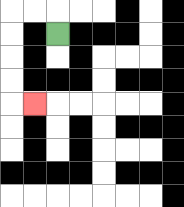{'start': '[2, 1]', 'end': '[1, 4]', 'path_directions': 'U,L,L,D,D,D,D,R', 'path_coordinates': '[[2, 1], [2, 0], [1, 0], [0, 0], [0, 1], [0, 2], [0, 3], [0, 4], [1, 4]]'}